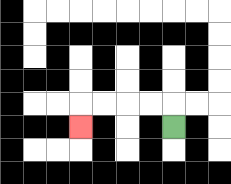{'start': '[7, 5]', 'end': '[3, 5]', 'path_directions': 'U,L,L,L,L,D', 'path_coordinates': '[[7, 5], [7, 4], [6, 4], [5, 4], [4, 4], [3, 4], [3, 5]]'}